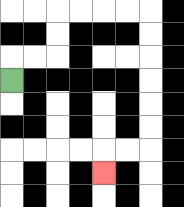{'start': '[0, 3]', 'end': '[4, 7]', 'path_directions': 'U,R,R,U,U,R,R,R,R,D,D,D,D,D,D,L,L,D', 'path_coordinates': '[[0, 3], [0, 2], [1, 2], [2, 2], [2, 1], [2, 0], [3, 0], [4, 0], [5, 0], [6, 0], [6, 1], [6, 2], [6, 3], [6, 4], [6, 5], [6, 6], [5, 6], [4, 6], [4, 7]]'}